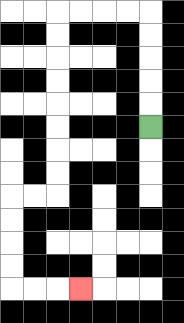{'start': '[6, 5]', 'end': '[3, 12]', 'path_directions': 'U,U,U,U,U,L,L,L,L,D,D,D,D,D,D,D,D,L,L,D,D,D,D,R,R,R', 'path_coordinates': '[[6, 5], [6, 4], [6, 3], [6, 2], [6, 1], [6, 0], [5, 0], [4, 0], [3, 0], [2, 0], [2, 1], [2, 2], [2, 3], [2, 4], [2, 5], [2, 6], [2, 7], [2, 8], [1, 8], [0, 8], [0, 9], [0, 10], [0, 11], [0, 12], [1, 12], [2, 12], [3, 12]]'}